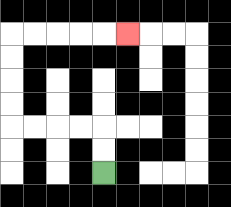{'start': '[4, 7]', 'end': '[5, 1]', 'path_directions': 'U,U,L,L,L,L,U,U,U,U,R,R,R,R,R', 'path_coordinates': '[[4, 7], [4, 6], [4, 5], [3, 5], [2, 5], [1, 5], [0, 5], [0, 4], [0, 3], [0, 2], [0, 1], [1, 1], [2, 1], [3, 1], [4, 1], [5, 1]]'}